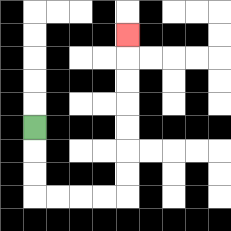{'start': '[1, 5]', 'end': '[5, 1]', 'path_directions': 'D,D,D,R,R,R,R,U,U,U,U,U,U,U', 'path_coordinates': '[[1, 5], [1, 6], [1, 7], [1, 8], [2, 8], [3, 8], [4, 8], [5, 8], [5, 7], [5, 6], [5, 5], [5, 4], [5, 3], [5, 2], [5, 1]]'}